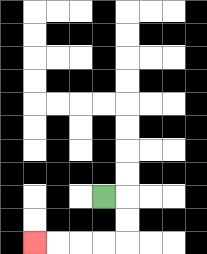{'start': '[4, 8]', 'end': '[1, 10]', 'path_directions': 'R,D,D,L,L,L,L', 'path_coordinates': '[[4, 8], [5, 8], [5, 9], [5, 10], [4, 10], [3, 10], [2, 10], [1, 10]]'}